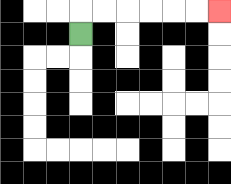{'start': '[3, 1]', 'end': '[9, 0]', 'path_directions': 'U,R,R,R,R,R,R', 'path_coordinates': '[[3, 1], [3, 0], [4, 0], [5, 0], [6, 0], [7, 0], [8, 0], [9, 0]]'}